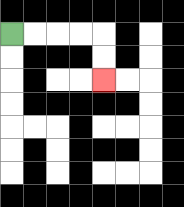{'start': '[0, 1]', 'end': '[4, 3]', 'path_directions': 'R,R,R,R,D,D', 'path_coordinates': '[[0, 1], [1, 1], [2, 1], [3, 1], [4, 1], [4, 2], [4, 3]]'}